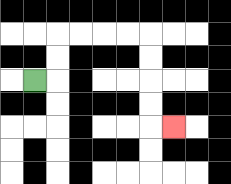{'start': '[1, 3]', 'end': '[7, 5]', 'path_directions': 'R,U,U,R,R,R,R,D,D,D,D,R', 'path_coordinates': '[[1, 3], [2, 3], [2, 2], [2, 1], [3, 1], [4, 1], [5, 1], [6, 1], [6, 2], [6, 3], [6, 4], [6, 5], [7, 5]]'}